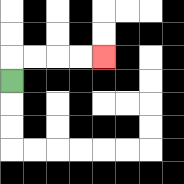{'start': '[0, 3]', 'end': '[4, 2]', 'path_directions': 'U,R,R,R,R', 'path_coordinates': '[[0, 3], [0, 2], [1, 2], [2, 2], [3, 2], [4, 2]]'}